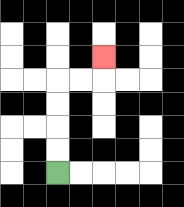{'start': '[2, 7]', 'end': '[4, 2]', 'path_directions': 'U,U,U,U,R,R,U', 'path_coordinates': '[[2, 7], [2, 6], [2, 5], [2, 4], [2, 3], [3, 3], [4, 3], [4, 2]]'}